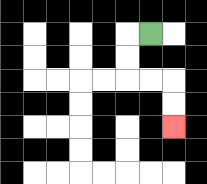{'start': '[6, 1]', 'end': '[7, 5]', 'path_directions': 'L,D,D,R,R,D,D', 'path_coordinates': '[[6, 1], [5, 1], [5, 2], [5, 3], [6, 3], [7, 3], [7, 4], [7, 5]]'}